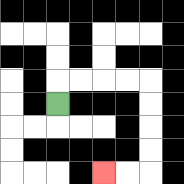{'start': '[2, 4]', 'end': '[4, 7]', 'path_directions': 'U,R,R,R,R,D,D,D,D,L,L', 'path_coordinates': '[[2, 4], [2, 3], [3, 3], [4, 3], [5, 3], [6, 3], [6, 4], [6, 5], [6, 6], [6, 7], [5, 7], [4, 7]]'}